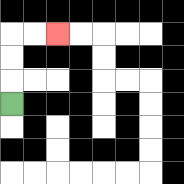{'start': '[0, 4]', 'end': '[2, 1]', 'path_directions': 'U,U,U,R,R', 'path_coordinates': '[[0, 4], [0, 3], [0, 2], [0, 1], [1, 1], [2, 1]]'}